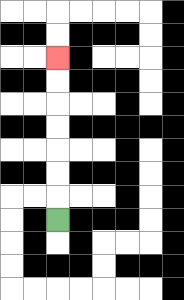{'start': '[2, 9]', 'end': '[2, 2]', 'path_directions': 'U,U,U,U,U,U,U', 'path_coordinates': '[[2, 9], [2, 8], [2, 7], [2, 6], [2, 5], [2, 4], [2, 3], [2, 2]]'}